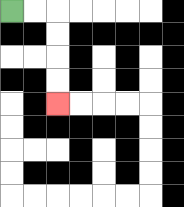{'start': '[0, 0]', 'end': '[2, 4]', 'path_directions': 'R,R,D,D,D,D', 'path_coordinates': '[[0, 0], [1, 0], [2, 0], [2, 1], [2, 2], [2, 3], [2, 4]]'}